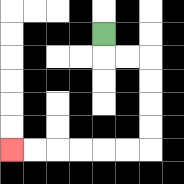{'start': '[4, 1]', 'end': '[0, 6]', 'path_directions': 'D,R,R,D,D,D,D,L,L,L,L,L,L', 'path_coordinates': '[[4, 1], [4, 2], [5, 2], [6, 2], [6, 3], [6, 4], [6, 5], [6, 6], [5, 6], [4, 6], [3, 6], [2, 6], [1, 6], [0, 6]]'}